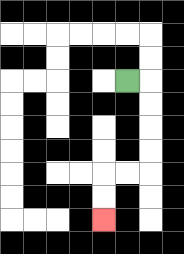{'start': '[5, 3]', 'end': '[4, 9]', 'path_directions': 'R,D,D,D,D,L,L,D,D', 'path_coordinates': '[[5, 3], [6, 3], [6, 4], [6, 5], [6, 6], [6, 7], [5, 7], [4, 7], [4, 8], [4, 9]]'}